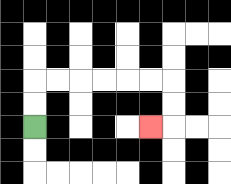{'start': '[1, 5]', 'end': '[6, 5]', 'path_directions': 'U,U,R,R,R,R,R,R,D,D,L', 'path_coordinates': '[[1, 5], [1, 4], [1, 3], [2, 3], [3, 3], [4, 3], [5, 3], [6, 3], [7, 3], [7, 4], [7, 5], [6, 5]]'}